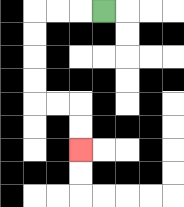{'start': '[4, 0]', 'end': '[3, 6]', 'path_directions': 'L,L,L,D,D,D,D,R,R,D,D', 'path_coordinates': '[[4, 0], [3, 0], [2, 0], [1, 0], [1, 1], [1, 2], [1, 3], [1, 4], [2, 4], [3, 4], [3, 5], [3, 6]]'}